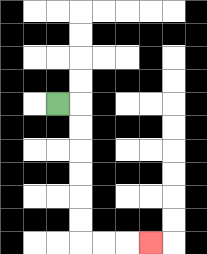{'start': '[2, 4]', 'end': '[6, 10]', 'path_directions': 'R,D,D,D,D,D,D,R,R,R', 'path_coordinates': '[[2, 4], [3, 4], [3, 5], [3, 6], [3, 7], [3, 8], [3, 9], [3, 10], [4, 10], [5, 10], [6, 10]]'}